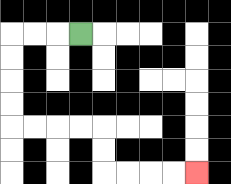{'start': '[3, 1]', 'end': '[8, 7]', 'path_directions': 'L,L,L,D,D,D,D,R,R,R,R,D,D,R,R,R,R', 'path_coordinates': '[[3, 1], [2, 1], [1, 1], [0, 1], [0, 2], [0, 3], [0, 4], [0, 5], [1, 5], [2, 5], [3, 5], [4, 5], [4, 6], [4, 7], [5, 7], [6, 7], [7, 7], [8, 7]]'}